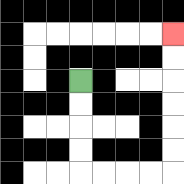{'start': '[3, 3]', 'end': '[7, 1]', 'path_directions': 'D,D,D,D,R,R,R,R,U,U,U,U,U,U', 'path_coordinates': '[[3, 3], [3, 4], [3, 5], [3, 6], [3, 7], [4, 7], [5, 7], [6, 7], [7, 7], [7, 6], [7, 5], [7, 4], [7, 3], [7, 2], [7, 1]]'}